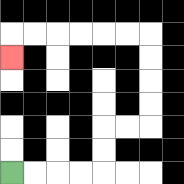{'start': '[0, 7]', 'end': '[0, 2]', 'path_directions': 'R,R,R,R,U,U,R,R,U,U,U,U,L,L,L,L,L,L,D', 'path_coordinates': '[[0, 7], [1, 7], [2, 7], [3, 7], [4, 7], [4, 6], [4, 5], [5, 5], [6, 5], [6, 4], [6, 3], [6, 2], [6, 1], [5, 1], [4, 1], [3, 1], [2, 1], [1, 1], [0, 1], [0, 2]]'}